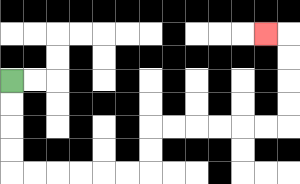{'start': '[0, 3]', 'end': '[11, 1]', 'path_directions': 'D,D,D,D,R,R,R,R,R,R,U,U,R,R,R,R,R,R,U,U,U,U,L', 'path_coordinates': '[[0, 3], [0, 4], [0, 5], [0, 6], [0, 7], [1, 7], [2, 7], [3, 7], [4, 7], [5, 7], [6, 7], [6, 6], [6, 5], [7, 5], [8, 5], [9, 5], [10, 5], [11, 5], [12, 5], [12, 4], [12, 3], [12, 2], [12, 1], [11, 1]]'}